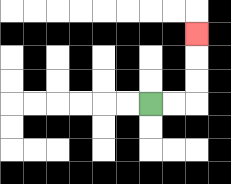{'start': '[6, 4]', 'end': '[8, 1]', 'path_directions': 'R,R,U,U,U', 'path_coordinates': '[[6, 4], [7, 4], [8, 4], [8, 3], [8, 2], [8, 1]]'}